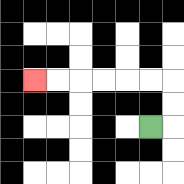{'start': '[6, 5]', 'end': '[1, 3]', 'path_directions': 'R,U,U,L,L,L,L,L,L', 'path_coordinates': '[[6, 5], [7, 5], [7, 4], [7, 3], [6, 3], [5, 3], [4, 3], [3, 3], [2, 3], [1, 3]]'}